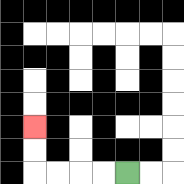{'start': '[5, 7]', 'end': '[1, 5]', 'path_directions': 'L,L,L,L,U,U', 'path_coordinates': '[[5, 7], [4, 7], [3, 7], [2, 7], [1, 7], [1, 6], [1, 5]]'}